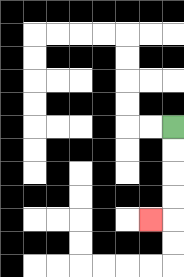{'start': '[7, 5]', 'end': '[6, 9]', 'path_directions': 'D,D,D,D,L', 'path_coordinates': '[[7, 5], [7, 6], [7, 7], [7, 8], [7, 9], [6, 9]]'}